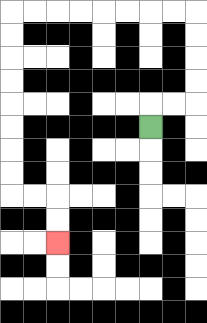{'start': '[6, 5]', 'end': '[2, 10]', 'path_directions': 'U,R,R,U,U,U,U,L,L,L,L,L,L,L,L,D,D,D,D,D,D,D,D,R,R,D,D', 'path_coordinates': '[[6, 5], [6, 4], [7, 4], [8, 4], [8, 3], [8, 2], [8, 1], [8, 0], [7, 0], [6, 0], [5, 0], [4, 0], [3, 0], [2, 0], [1, 0], [0, 0], [0, 1], [0, 2], [0, 3], [0, 4], [0, 5], [0, 6], [0, 7], [0, 8], [1, 8], [2, 8], [2, 9], [2, 10]]'}